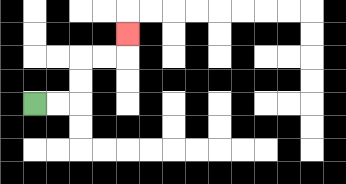{'start': '[1, 4]', 'end': '[5, 1]', 'path_directions': 'R,R,U,U,R,R,U', 'path_coordinates': '[[1, 4], [2, 4], [3, 4], [3, 3], [3, 2], [4, 2], [5, 2], [5, 1]]'}